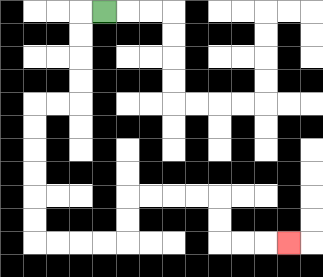{'start': '[4, 0]', 'end': '[12, 10]', 'path_directions': 'L,D,D,D,D,L,L,D,D,D,D,D,D,R,R,R,R,U,U,R,R,R,R,D,D,R,R,R', 'path_coordinates': '[[4, 0], [3, 0], [3, 1], [3, 2], [3, 3], [3, 4], [2, 4], [1, 4], [1, 5], [1, 6], [1, 7], [1, 8], [1, 9], [1, 10], [2, 10], [3, 10], [4, 10], [5, 10], [5, 9], [5, 8], [6, 8], [7, 8], [8, 8], [9, 8], [9, 9], [9, 10], [10, 10], [11, 10], [12, 10]]'}